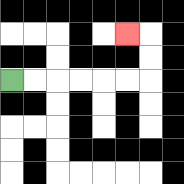{'start': '[0, 3]', 'end': '[5, 1]', 'path_directions': 'R,R,R,R,R,R,U,U,L', 'path_coordinates': '[[0, 3], [1, 3], [2, 3], [3, 3], [4, 3], [5, 3], [6, 3], [6, 2], [6, 1], [5, 1]]'}